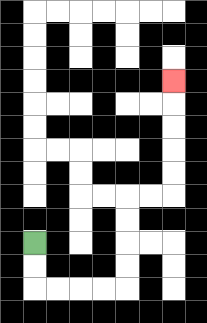{'start': '[1, 10]', 'end': '[7, 3]', 'path_directions': 'D,D,R,R,R,R,U,U,U,U,R,R,U,U,U,U,U', 'path_coordinates': '[[1, 10], [1, 11], [1, 12], [2, 12], [3, 12], [4, 12], [5, 12], [5, 11], [5, 10], [5, 9], [5, 8], [6, 8], [7, 8], [7, 7], [7, 6], [7, 5], [7, 4], [7, 3]]'}